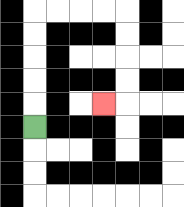{'start': '[1, 5]', 'end': '[4, 4]', 'path_directions': 'U,U,U,U,U,R,R,R,R,D,D,D,D,L', 'path_coordinates': '[[1, 5], [1, 4], [1, 3], [1, 2], [1, 1], [1, 0], [2, 0], [3, 0], [4, 0], [5, 0], [5, 1], [5, 2], [5, 3], [5, 4], [4, 4]]'}